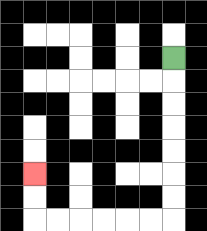{'start': '[7, 2]', 'end': '[1, 7]', 'path_directions': 'D,D,D,D,D,D,D,L,L,L,L,L,L,U,U', 'path_coordinates': '[[7, 2], [7, 3], [7, 4], [7, 5], [7, 6], [7, 7], [7, 8], [7, 9], [6, 9], [5, 9], [4, 9], [3, 9], [2, 9], [1, 9], [1, 8], [1, 7]]'}